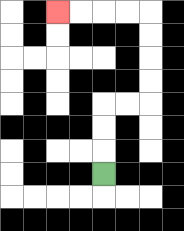{'start': '[4, 7]', 'end': '[2, 0]', 'path_directions': 'U,U,U,R,R,U,U,U,U,L,L,L,L', 'path_coordinates': '[[4, 7], [4, 6], [4, 5], [4, 4], [5, 4], [6, 4], [6, 3], [6, 2], [6, 1], [6, 0], [5, 0], [4, 0], [3, 0], [2, 0]]'}